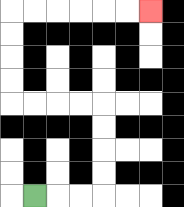{'start': '[1, 8]', 'end': '[6, 0]', 'path_directions': 'R,R,R,U,U,U,U,L,L,L,L,U,U,U,U,R,R,R,R,R,R', 'path_coordinates': '[[1, 8], [2, 8], [3, 8], [4, 8], [4, 7], [4, 6], [4, 5], [4, 4], [3, 4], [2, 4], [1, 4], [0, 4], [0, 3], [0, 2], [0, 1], [0, 0], [1, 0], [2, 0], [3, 0], [4, 0], [5, 0], [6, 0]]'}